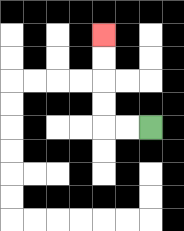{'start': '[6, 5]', 'end': '[4, 1]', 'path_directions': 'L,L,U,U,U,U', 'path_coordinates': '[[6, 5], [5, 5], [4, 5], [4, 4], [4, 3], [4, 2], [4, 1]]'}